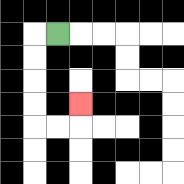{'start': '[2, 1]', 'end': '[3, 4]', 'path_directions': 'L,D,D,D,D,R,R,U', 'path_coordinates': '[[2, 1], [1, 1], [1, 2], [1, 3], [1, 4], [1, 5], [2, 5], [3, 5], [3, 4]]'}